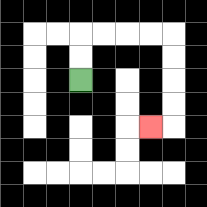{'start': '[3, 3]', 'end': '[6, 5]', 'path_directions': 'U,U,R,R,R,R,D,D,D,D,L', 'path_coordinates': '[[3, 3], [3, 2], [3, 1], [4, 1], [5, 1], [6, 1], [7, 1], [7, 2], [7, 3], [7, 4], [7, 5], [6, 5]]'}